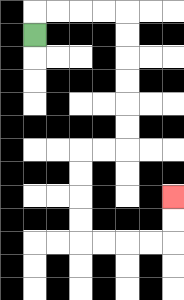{'start': '[1, 1]', 'end': '[7, 8]', 'path_directions': 'U,R,R,R,R,D,D,D,D,D,D,L,L,D,D,D,D,R,R,R,R,U,U', 'path_coordinates': '[[1, 1], [1, 0], [2, 0], [3, 0], [4, 0], [5, 0], [5, 1], [5, 2], [5, 3], [5, 4], [5, 5], [5, 6], [4, 6], [3, 6], [3, 7], [3, 8], [3, 9], [3, 10], [4, 10], [5, 10], [6, 10], [7, 10], [7, 9], [7, 8]]'}